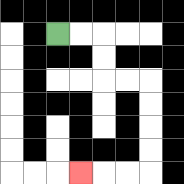{'start': '[2, 1]', 'end': '[3, 7]', 'path_directions': 'R,R,D,D,R,R,D,D,D,D,L,L,L', 'path_coordinates': '[[2, 1], [3, 1], [4, 1], [4, 2], [4, 3], [5, 3], [6, 3], [6, 4], [6, 5], [6, 6], [6, 7], [5, 7], [4, 7], [3, 7]]'}